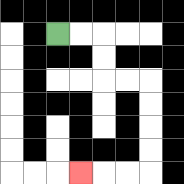{'start': '[2, 1]', 'end': '[3, 7]', 'path_directions': 'R,R,D,D,R,R,D,D,D,D,L,L,L', 'path_coordinates': '[[2, 1], [3, 1], [4, 1], [4, 2], [4, 3], [5, 3], [6, 3], [6, 4], [6, 5], [6, 6], [6, 7], [5, 7], [4, 7], [3, 7]]'}